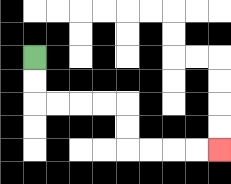{'start': '[1, 2]', 'end': '[9, 6]', 'path_directions': 'D,D,R,R,R,R,D,D,R,R,R,R', 'path_coordinates': '[[1, 2], [1, 3], [1, 4], [2, 4], [3, 4], [4, 4], [5, 4], [5, 5], [5, 6], [6, 6], [7, 6], [8, 6], [9, 6]]'}